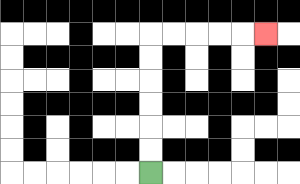{'start': '[6, 7]', 'end': '[11, 1]', 'path_directions': 'U,U,U,U,U,U,R,R,R,R,R', 'path_coordinates': '[[6, 7], [6, 6], [6, 5], [6, 4], [6, 3], [6, 2], [6, 1], [7, 1], [8, 1], [9, 1], [10, 1], [11, 1]]'}